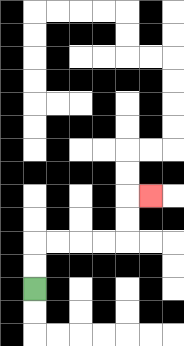{'start': '[1, 12]', 'end': '[6, 8]', 'path_directions': 'U,U,R,R,R,R,U,U,R', 'path_coordinates': '[[1, 12], [1, 11], [1, 10], [2, 10], [3, 10], [4, 10], [5, 10], [5, 9], [5, 8], [6, 8]]'}